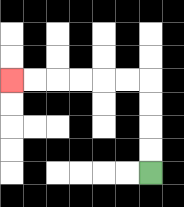{'start': '[6, 7]', 'end': '[0, 3]', 'path_directions': 'U,U,U,U,L,L,L,L,L,L', 'path_coordinates': '[[6, 7], [6, 6], [6, 5], [6, 4], [6, 3], [5, 3], [4, 3], [3, 3], [2, 3], [1, 3], [0, 3]]'}